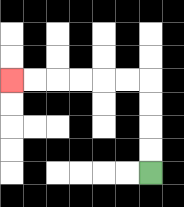{'start': '[6, 7]', 'end': '[0, 3]', 'path_directions': 'U,U,U,U,L,L,L,L,L,L', 'path_coordinates': '[[6, 7], [6, 6], [6, 5], [6, 4], [6, 3], [5, 3], [4, 3], [3, 3], [2, 3], [1, 3], [0, 3]]'}